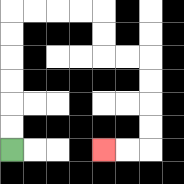{'start': '[0, 6]', 'end': '[4, 6]', 'path_directions': 'U,U,U,U,U,U,R,R,R,R,D,D,R,R,D,D,D,D,L,L', 'path_coordinates': '[[0, 6], [0, 5], [0, 4], [0, 3], [0, 2], [0, 1], [0, 0], [1, 0], [2, 0], [3, 0], [4, 0], [4, 1], [4, 2], [5, 2], [6, 2], [6, 3], [6, 4], [6, 5], [6, 6], [5, 6], [4, 6]]'}